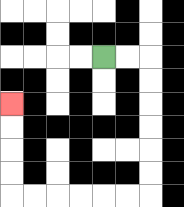{'start': '[4, 2]', 'end': '[0, 4]', 'path_directions': 'R,R,D,D,D,D,D,D,L,L,L,L,L,L,U,U,U,U', 'path_coordinates': '[[4, 2], [5, 2], [6, 2], [6, 3], [6, 4], [6, 5], [6, 6], [6, 7], [6, 8], [5, 8], [4, 8], [3, 8], [2, 8], [1, 8], [0, 8], [0, 7], [0, 6], [0, 5], [0, 4]]'}